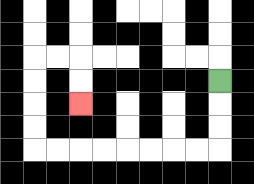{'start': '[9, 3]', 'end': '[3, 4]', 'path_directions': 'D,D,D,L,L,L,L,L,L,L,L,U,U,U,U,R,R,D,D', 'path_coordinates': '[[9, 3], [9, 4], [9, 5], [9, 6], [8, 6], [7, 6], [6, 6], [5, 6], [4, 6], [3, 6], [2, 6], [1, 6], [1, 5], [1, 4], [1, 3], [1, 2], [2, 2], [3, 2], [3, 3], [3, 4]]'}